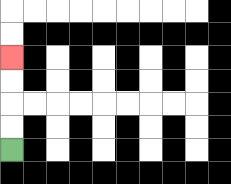{'start': '[0, 6]', 'end': '[0, 2]', 'path_directions': 'U,U,U,U', 'path_coordinates': '[[0, 6], [0, 5], [0, 4], [0, 3], [0, 2]]'}